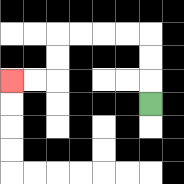{'start': '[6, 4]', 'end': '[0, 3]', 'path_directions': 'U,U,U,L,L,L,L,D,D,L,L', 'path_coordinates': '[[6, 4], [6, 3], [6, 2], [6, 1], [5, 1], [4, 1], [3, 1], [2, 1], [2, 2], [2, 3], [1, 3], [0, 3]]'}